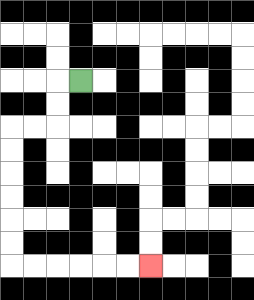{'start': '[3, 3]', 'end': '[6, 11]', 'path_directions': 'L,D,D,L,L,D,D,D,D,D,D,R,R,R,R,R,R', 'path_coordinates': '[[3, 3], [2, 3], [2, 4], [2, 5], [1, 5], [0, 5], [0, 6], [0, 7], [0, 8], [0, 9], [0, 10], [0, 11], [1, 11], [2, 11], [3, 11], [4, 11], [5, 11], [6, 11]]'}